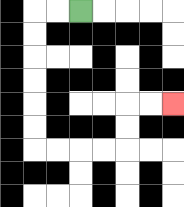{'start': '[3, 0]', 'end': '[7, 4]', 'path_directions': 'L,L,D,D,D,D,D,D,R,R,R,R,U,U,R,R', 'path_coordinates': '[[3, 0], [2, 0], [1, 0], [1, 1], [1, 2], [1, 3], [1, 4], [1, 5], [1, 6], [2, 6], [3, 6], [4, 6], [5, 6], [5, 5], [5, 4], [6, 4], [7, 4]]'}